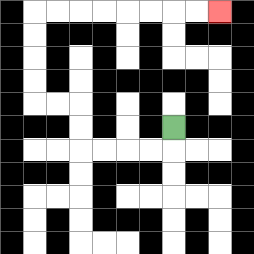{'start': '[7, 5]', 'end': '[9, 0]', 'path_directions': 'D,L,L,L,L,U,U,L,L,U,U,U,U,R,R,R,R,R,R,R,R', 'path_coordinates': '[[7, 5], [7, 6], [6, 6], [5, 6], [4, 6], [3, 6], [3, 5], [3, 4], [2, 4], [1, 4], [1, 3], [1, 2], [1, 1], [1, 0], [2, 0], [3, 0], [4, 0], [5, 0], [6, 0], [7, 0], [8, 0], [9, 0]]'}